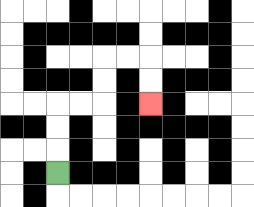{'start': '[2, 7]', 'end': '[6, 4]', 'path_directions': 'U,U,U,R,R,U,U,R,R,D,D', 'path_coordinates': '[[2, 7], [2, 6], [2, 5], [2, 4], [3, 4], [4, 4], [4, 3], [4, 2], [5, 2], [6, 2], [6, 3], [6, 4]]'}